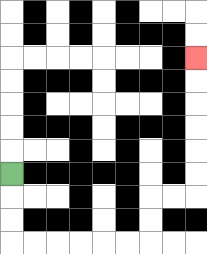{'start': '[0, 7]', 'end': '[8, 2]', 'path_directions': 'D,D,D,R,R,R,R,R,R,U,U,R,R,U,U,U,U,U,U', 'path_coordinates': '[[0, 7], [0, 8], [0, 9], [0, 10], [1, 10], [2, 10], [3, 10], [4, 10], [5, 10], [6, 10], [6, 9], [6, 8], [7, 8], [8, 8], [8, 7], [8, 6], [8, 5], [8, 4], [8, 3], [8, 2]]'}